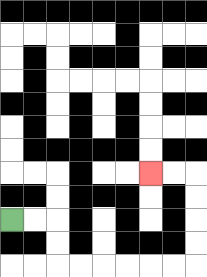{'start': '[0, 9]', 'end': '[6, 7]', 'path_directions': 'R,R,D,D,R,R,R,R,R,R,U,U,U,U,L,L', 'path_coordinates': '[[0, 9], [1, 9], [2, 9], [2, 10], [2, 11], [3, 11], [4, 11], [5, 11], [6, 11], [7, 11], [8, 11], [8, 10], [8, 9], [8, 8], [8, 7], [7, 7], [6, 7]]'}